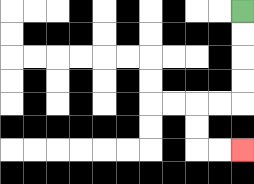{'start': '[10, 0]', 'end': '[10, 6]', 'path_directions': 'D,D,D,D,L,L,D,D,R,R', 'path_coordinates': '[[10, 0], [10, 1], [10, 2], [10, 3], [10, 4], [9, 4], [8, 4], [8, 5], [8, 6], [9, 6], [10, 6]]'}